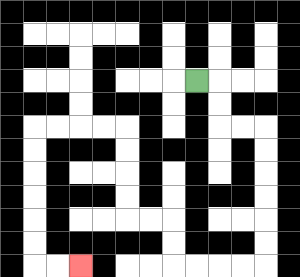{'start': '[8, 3]', 'end': '[3, 11]', 'path_directions': 'R,D,D,R,R,D,D,D,D,D,D,L,L,L,L,U,U,L,L,U,U,U,U,L,L,L,L,D,D,D,D,D,D,R,R', 'path_coordinates': '[[8, 3], [9, 3], [9, 4], [9, 5], [10, 5], [11, 5], [11, 6], [11, 7], [11, 8], [11, 9], [11, 10], [11, 11], [10, 11], [9, 11], [8, 11], [7, 11], [7, 10], [7, 9], [6, 9], [5, 9], [5, 8], [5, 7], [5, 6], [5, 5], [4, 5], [3, 5], [2, 5], [1, 5], [1, 6], [1, 7], [1, 8], [1, 9], [1, 10], [1, 11], [2, 11], [3, 11]]'}